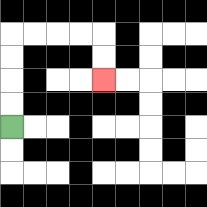{'start': '[0, 5]', 'end': '[4, 3]', 'path_directions': 'U,U,U,U,R,R,R,R,D,D', 'path_coordinates': '[[0, 5], [0, 4], [0, 3], [0, 2], [0, 1], [1, 1], [2, 1], [3, 1], [4, 1], [4, 2], [4, 3]]'}